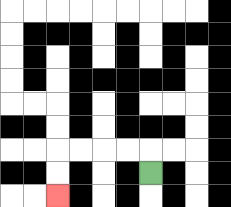{'start': '[6, 7]', 'end': '[2, 8]', 'path_directions': 'U,L,L,L,L,D,D', 'path_coordinates': '[[6, 7], [6, 6], [5, 6], [4, 6], [3, 6], [2, 6], [2, 7], [2, 8]]'}